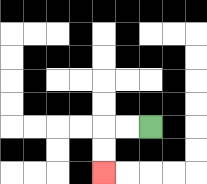{'start': '[6, 5]', 'end': '[4, 7]', 'path_directions': 'L,L,D,D', 'path_coordinates': '[[6, 5], [5, 5], [4, 5], [4, 6], [4, 7]]'}